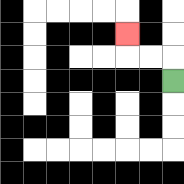{'start': '[7, 3]', 'end': '[5, 1]', 'path_directions': 'U,L,L,U', 'path_coordinates': '[[7, 3], [7, 2], [6, 2], [5, 2], [5, 1]]'}